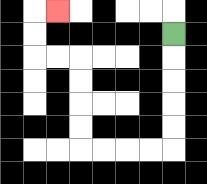{'start': '[7, 1]', 'end': '[2, 0]', 'path_directions': 'D,D,D,D,D,L,L,L,L,U,U,U,U,L,L,U,U,R', 'path_coordinates': '[[7, 1], [7, 2], [7, 3], [7, 4], [7, 5], [7, 6], [6, 6], [5, 6], [4, 6], [3, 6], [3, 5], [3, 4], [3, 3], [3, 2], [2, 2], [1, 2], [1, 1], [1, 0], [2, 0]]'}